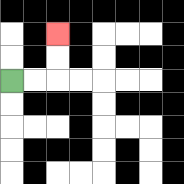{'start': '[0, 3]', 'end': '[2, 1]', 'path_directions': 'R,R,U,U', 'path_coordinates': '[[0, 3], [1, 3], [2, 3], [2, 2], [2, 1]]'}